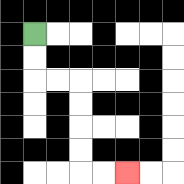{'start': '[1, 1]', 'end': '[5, 7]', 'path_directions': 'D,D,R,R,D,D,D,D,R,R', 'path_coordinates': '[[1, 1], [1, 2], [1, 3], [2, 3], [3, 3], [3, 4], [3, 5], [3, 6], [3, 7], [4, 7], [5, 7]]'}